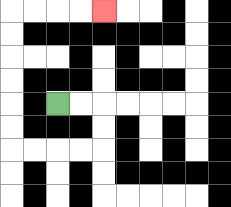{'start': '[2, 4]', 'end': '[4, 0]', 'path_directions': 'R,R,D,D,L,L,L,L,U,U,U,U,U,U,R,R,R,R', 'path_coordinates': '[[2, 4], [3, 4], [4, 4], [4, 5], [4, 6], [3, 6], [2, 6], [1, 6], [0, 6], [0, 5], [0, 4], [0, 3], [0, 2], [0, 1], [0, 0], [1, 0], [2, 0], [3, 0], [4, 0]]'}